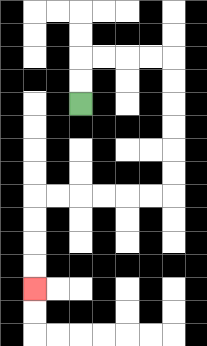{'start': '[3, 4]', 'end': '[1, 12]', 'path_directions': 'U,U,R,R,R,R,D,D,D,D,D,D,L,L,L,L,L,L,D,D,D,D', 'path_coordinates': '[[3, 4], [3, 3], [3, 2], [4, 2], [5, 2], [6, 2], [7, 2], [7, 3], [7, 4], [7, 5], [7, 6], [7, 7], [7, 8], [6, 8], [5, 8], [4, 8], [3, 8], [2, 8], [1, 8], [1, 9], [1, 10], [1, 11], [1, 12]]'}